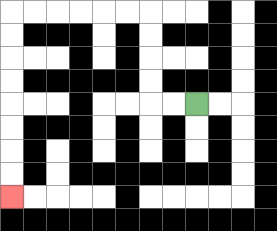{'start': '[8, 4]', 'end': '[0, 8]', 'path_directions': 'L,L,U,U,U,U,L,L,L,L,L,L,D,D,D,D,D,D,D,D', 'path_coordinates': '[[8, 4], [7, 4], [6, 4], [6, 3], [6, 2], [6, 1], [6, 0], [5, 0], [4, 0], [3, 0], [2, 0], [1, 0], [0, 0], [0, 1], [0, 2], [0, 3], [0, 4], [0, 5], [0, 6], [0, 7], [0, 8]]'}